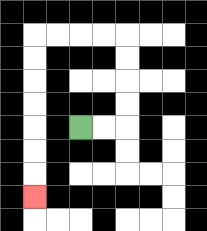{'start': '[3, 5]', 'end': '[1, 8]', 'path_directions': 'R,R,U,U,U,U,L,L,L,L,D,D,D,D,D,D,D', 'path_coordinates': '[[3, 5], [4, 5], [5, 5], [5, 4], [5, 3], [5, 2], [5, 1], [4, 1], [3, 1], [2, 1], [1, 1], [1, 2], [1, 3], [1, 4], [1, 5], [1, 6], [1, 7], [1, 8]]'}